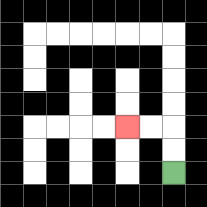{'start': '[7, 7]', 'end': '[5, 5]', 'path_directions': 'U,U,L,L', 'path_coordinates': '[[7, 7], [7, 6], [7, 5], [6, 5], [5, 5]]'}